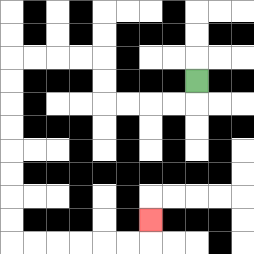{'start': '[8, 3]', 'end': '[6, 9]', 'path_directions': 'D,L,L,L,L,U,U,L,L,L,L,D,D,D,D,D,D,D,D,R,R,R,R,R,R,U', 'path_coordinates': '[[8, 3], [8, 4], [7, 4], [6, 4], [5, 4], [4, 4], [4, 3], [4, 2], [3, 2], [2, 2], [1, 2], [0, 2], [0, 3], [0, 4], [0, 5], [0, 6], [0, 7], [0, 8], [0, 9], [0, 10], [1, 10], [2, 10], [3, 10], [4, 10], [5, 10], [6, 10], [6, 9]]'}